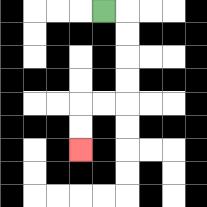{'start': '[4, 0]', 'end': '[3, 6]', 'path_directions': 'R,D,D,D,D,L,L,D,D', 'path_coordinates': '[[4, 0], [5, 0], [5, 1], [5, 2], [5, 3], [5, 4], [4, 4], [3, 4], [3, 5], [3, 6]]'}